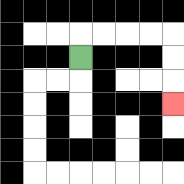{'start': '[3, 2]', 'end': '[7, 4]', 'path_directions': 'U,R,R,R,R,D,D,D', 'path_coordinates': '[[3, 2], [3, 1], [4, 1], [5, 1], [6, 1], [7, 1], [7, 2], [7, 3], [7, 4]]'}